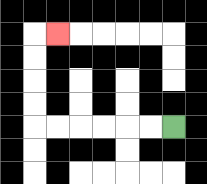{'start': '[7, 5]', 'end': '[2, 1]', 'path_directions': 'L,L,L,L,L,L,U,U,U,U,R', 'path_coordinates': '[[7, 5], [6, 5], [5, 5], [4, 5], [3, 5], [2, 5], [1, 5], [1, 4], [1, 3], [1, 2], [1, 1], [2, 1]]'}